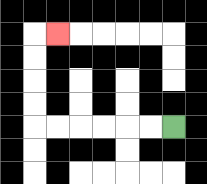{'start': '[7, 5]', 'end': '[2, 1]', 'path_directions': 'L,L,L,L,L,L,U,U,U,U,R', 'path_coordinates': '[[7, 5], [6, 5], [5, 5], [4, 5], [3, 5], [2, 5], [1, 5], [1, 4], [1, 3], [1, 2], [1, 1], [2, 1]]'}